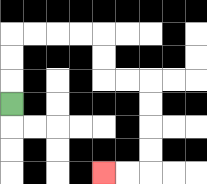{'start': '[0, 4]', 'end': '[4, 7]', 'path_directions': 'U,U,U,R,R,R,R,D,D,R,R,D,D,D,D,L,L', 'path_coordinates': '[[0, 4], [0, 3], [0, 2], [0, 1], [1, 1], [2, 1], [3, 1], [4, 1], [4, 2], [4, 3], [5, 3], [6, 3], [6, 4], [6, 5], [6, 6], [6, 7], [5, 7], [4, 7]]'}